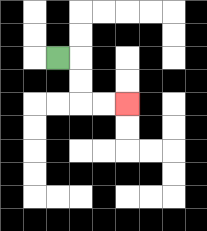{'start': '[2, 2]', 'end': '[5, 4]', 'path_directions': 'R,D,D,R,R', 'path_coordinates': '[[2, 2], [3, 2], [3, 3], [3, 4], [4, 4], [5, 4]]'}